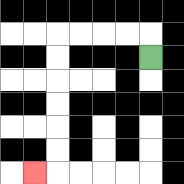{'start': '[6, 2]', 'end': '[1, 7]', 'path_directions': 'U,L,L,L,L,D,D,D,D,D,D,L', 'path_coordinates': '[[6, 2], [6, 1], [5, 1], [4, 1], [3, 1], [2, 1], [2, 2], [2, 3], [2, 4], [2, 5], [2, 6], [2, 7], [1, 7]]'}